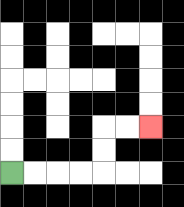{'start': '[0, 7]', 'end': '[6, 5]', 'path_directions': 'R,R,R,R,U,U,R,R', 'path_coordinates': '[[0, 7], [1, 7], [2, 7], [3, 7], [4, 7], [4, 6], [4, 5], [5, 5], [6, 5]]'}